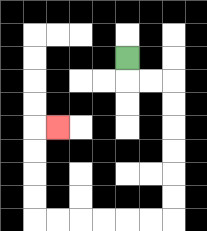{'start': '[5, 2]', 'end': '[2, 5]', 'path_directions': 'D,R,R,D,D,D,D,D,D,L,L,L,L,L,L,U,U,U,U,R', 'path_coordinates': '[[5, 2], [5, 3], [6, 3], [7, 3], [7, 4], [7, 5], [7, 6], [7, 7], [7, 8], [7, 9], [6, 9], [5, 9], [4, 9], [3, 9], [2, 9], [1, 9], [1, 8], [1, 7], [1, 6], [1, 5], [2, 5]]'}